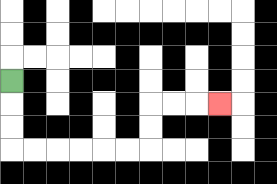{'start': '[0, 3]', 'end': '[9, 4]', 'path_directions': 'D,D,D,R,R,R,R,R,R,U,U,R,R,R', 'path_coordinates': '[[0, 3], [0, 4], [0, 5], [0, 6], [1, 6], [2, 6], [3, 6], [4, 6], [5, 6], [6, 6], [6, 5], [6, 4], [7, 4], [8, 4], [9, 4]]'}